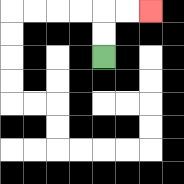{'start': '[4, 2]', 'end': '[6, 0]', 'path_directions': 'U,U,R,R', 'path_coordinates': '[[4, 2], [4, 1], [4, 0], [5, 0], [6, 0]]'}